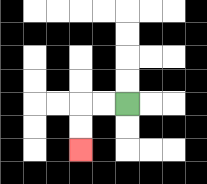{'start': '[5, 4]', 'end': '[3, 6]', 'path_directions': 'L,L,D,D', 'path_coordinates': '[[5, 4], [4, 4], [3, 4], [3, 5], [3, 6]]'}